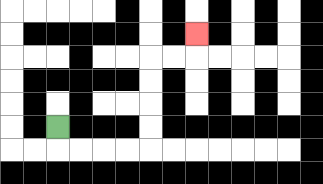{'start': '[2, 5]', 'end': '[8, 1]', 'path_directions': 'D,R,R,R,R,U,U,U,U,R,R,U', 'path_coordinates': '[[2, 5], [2, 6], [3, 6], [4, 6], [5, 6], [6, 6], [6, 5], [6, 4], [6, 3], [6, 2], [7, 2], [8, 2], [8, 1]]'}